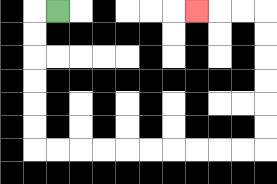{'start': '[2, 0]', 'end': '[8, 0]', 'path_directions': 'L,D,D,D,D,D,D,R,R,R,R,R,R,R,R,R,R,U,U,U,U,U,U,L,L,L', 'path_coordinates': '[[2, 0], [1, 0], [1, 1], [1, 2], [1, 3], [1, 4], [1, 5], [1, 6], [2, 6], [3, 6], [4, 6], [5, 6], [6, 6], [7, 6], [8, 6], [9, 6], [10, 6], [11, 6], [11, 5], [11, 4], [11, 3], [11, 2], [11, 1], [11, 0], [10, 0], [9, 0], [8, 0]]'}